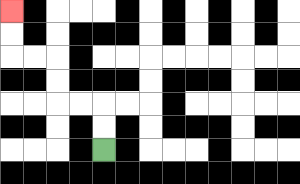{'start': '[4, 6]', 'end': '[0, 0]', 'path_directions': 'U,U,L,L,U,U,L,L,U,U', 'path_coordinates': '[[4, 6], [4, 5], [4, 4], [3, 4], [2, 4], [2, 3], [2, 2], [1, 2], [0, 2], [0, 1], [0, 0]]'}